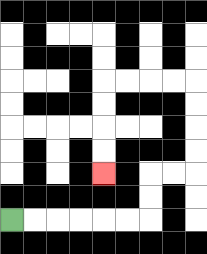{'start': '[0, 9]', 'end': '[4, 7]', 'path_directions': 'R,R,R,R,R,R,U,U,R,R,U,U,U,U,L,L,L,L,D,D,D,D', 'path_coordinates': '[[0, 9], [1, 9], [2, 9], [3, 9], [4, 9], [5, 9], [6, 9], [6, 8], [6, 7], [7, 7], [8, 7], [8, 6], [8, 5], [8, 4], [8, 3], [7, 3], [6, 3], [5, 3], [4, 3], [4, 4], [4, 5], [4, 6], [4, 7]]'}